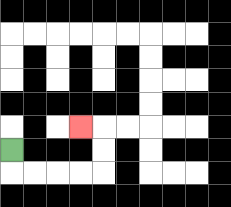{'start': '[0, 6]', 'end': '[3, 5]', 'path_directions': 'D,R,R,R,R,U,U,L', 'path_coordinates': '[[0, 6], [0, 7], [1, 7], [2, 7], [3, 7], [4, 7], [4, 6], [4, 5], [3, 5]]'}